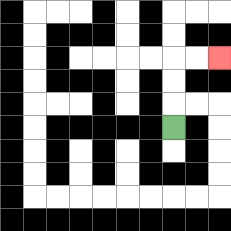{'start': '[7, 5]', 'end': '[9, 2]', 'path_directions': 'U,U,U,R,R', 'path_coordinates': '[[7, 5], [7, 4], [7, 3], [7, 2], [8, 2], [9, 2]]'}